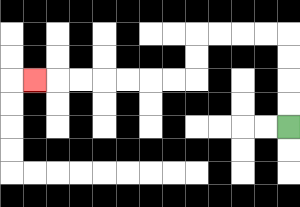{'start': '[12, 5]', 'end': '[1, 3]', 'path_directions': 'U,U,U,U,L,L,L,L,D,D,L,L,L,L,L,L,L', 'path_coordinates': '[[12, 5], [12, 4], [12, 3], [12, 2], [12, 1], [11, 1], [10, 1], [9, 1], [8, 1], [8, 2], [8, 3], [7, 3], [6, 3], [5, 3], [4, 3], [3, 3], [2, 3], [1, 3]]'}